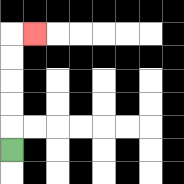{'start': '[0, 6]', 'end': '[1, 1]', 'path_directions': 'U,U,U,U,U,R', 'path_coordinates': '[[0, 6], [0, 5], [0, 4], [0, 3], [0, 2], [0, 1], [1, 1]]'}